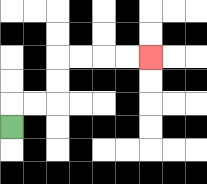{'start': '[0, 5]', 'end': '[6, 2]', 'path_directions': 'U,R,R,U,U,R,R,R,R', 'path_coordinates': '[[0, 5], [0, 4], [1, 4], [2, 4], [2, 3], [2, 2], [3, 2], [4, 2], [5, 2], [6, 2]]'}